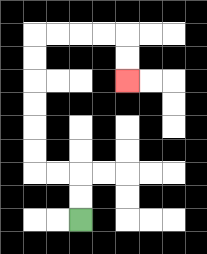{'start': '[3, 9]', 'end': '[5, 3]', 'path_directions': 'U,U,L,L,U,U,U,U,U,U,R,R,R,R,D,D', 'path_coordinates': '[[3, 9], [3, 8], [3, 7], [2, 7], [1, 7], [1, 6], [1, 5], [1, 4], [1, 3], [1, 2], [1, 1], [2, 1], [3, 1], [4, 1], [5, 1], [5, 2], [5, 3]]'}